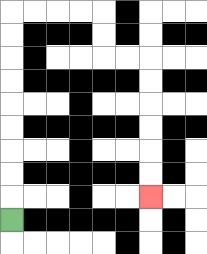{'start': '[0, 9]', 'end': '[6, 8]', 'path_directions': 'U,U,U,U,U,U,U,U,U,R,R,R,R,D,D,R,R,D,D,D,D,D,D', 'path_coordinates': '[[0, 9], [0, 8], [0, 7], [0, 6], [0, 5], [0, 4], [0, 3], [0, 2], [0, 1], [0, 0], [1, 0], [2, 0], [3, 0], [4, 0], [4, 1], [4, 2], [5, 2], [6, 2], [6, 3], [6, 4], [6, 5], [6, 6], [6, 7], [6, 8]]'}